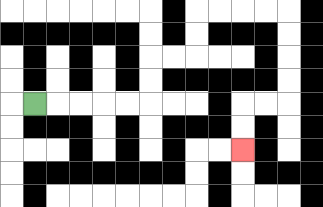{'start': '[1, 4]', 'end': '[10, 6]', 'path_directions': 'R,R,R,R,R,U,U,R,R,U,U,R,R,R,R,D,D,D,D,L,L,D,D', 'path_coordinates': '[[1, 4], [2, 4], [3, 4], [4, 4], [5, 4], [6, 4], [6, 3], [6, 2], [7, 2], [8, 2], [8, 1], [8, 0], [9, 0], [10, 0], [11, 0], [12, 0], [12, 1], [12, 2], [12, 3], [12, 4], [11, 4], [10, 4], [10, 5], [10, 6]]'}